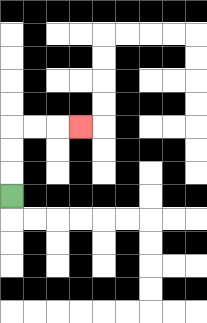{'start': '[0, 8]', 'end': '[3, 5]', 'path_directions': 'U,U,U,R,R,R', 'path_coordinates': '[[0, 8], [0, 7], [0, 6], [0, 5], [1, 5], [2, 5], [3, 5]]'}